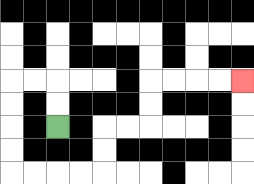{'start': '[2, 5]', 'end': '[10, 3]', 'path_directions': 'U,U,L,L,D,D,D,D,R,R,R,R,U,U,R,R,U,U,R,R,R,R', 'path_coordinates': '[[2, 5], [2, 4], [2, 3], [1, 3], [0, 3], [0, 4], [0, 5], [0, 6], [0, 7], [1, 7], [2, 7], [3, 7], [4, 7], [4, 6], [4, 5], [5, 5], [6, 5], [6, 4], [6, 3], [7, 3], [8, 3], [9, 3], [10, 3]]'}